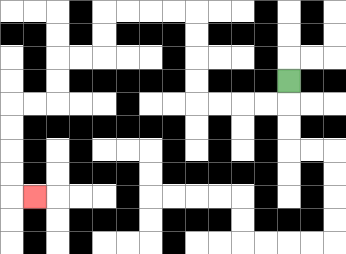{'start': '[12, 3]', 'end': '[1, 8]', 'path_directions': 'D,L,L,L,L,U,U,U,U,L,L,L,L,D,D,L,L,D,D,L,L,D,D,D,D,R', 'path_coordinates': '[[12, 3], [12, 4], [11, 4], [10, 4], [9, 4], [8, 4], [8, 3], [8, 2], [8, 1], [8, 0], [7, 0], [6, 0], [5, 0], [4, 0], [4, 1], [4, 2], [3, 2], [2, 2], [2, 3], [2, 4], [1, 4], [0, 4], [0, 5], [0, 6], [0, 7], [0, 8], [1, 8]]'}